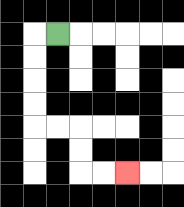{'start': '[2, 1]', 'end': '[5, 7]', 'path_directions': 'L,D,D,D,D,R,R,D,D,R,R', 'path_coordinates': '[[2, 1], [1, 1], [1, 2], [1, 3], [1, 4], [1, 5], [2, 5], [3, 5], [3, 6], [3, 7], [4, 7], [5, 7]]'}